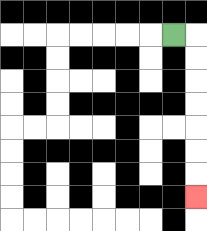{'start': '[7, 1]', 'end': '[8, 8]', 'path_directions': 'R,D,D,D,D,D,D,D', 'path_coordinates': '[[7, 1], [8, 1], [8, 2], [8, 3], [8, 4], [8, 5], [8, 6], [8, 7], [8, 8]]'}